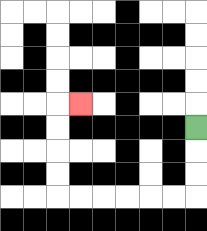{'start': '[8, 5]', 'end': '[3, 4]', 'path_directions': 'D,D,D,L,L,L,L,L,L,U,U,U,U,R', 'path_coordinates': '[[8, 5], [8, 6], [8, 7], [8, 8], [7, 8], [6, 8], [5, 8], [4, 8], [3, 8], [2, 8], [2, 7], [2, 6], [2, 5], [2, 4], [3, 4]]'}